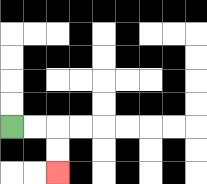{'start': '[0, 5]', 'end': '[2, 7]', 'path_directions': 'R,R,D,D', 'path_coordinates': '[[0, 5], [1, 5], [2, 5], [2, 6], [2, 7]]'}